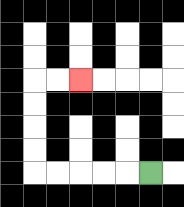{'start': '[6, 7]', 'end': '[3, 3]', 'path_directions': 'L,L,L,L,L,U,U,U,U,R,R', 'path_coordinates': '[[6, 7], [5, 7], [4, 7], [3, 7], [2, 7], [1, 7], [1, 6], [1, 5], [1, 4], [1, 3], [2, 3], [3, 3]]'}